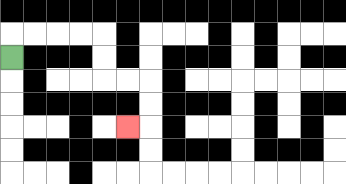{'start': '[0, 2]', 'end': '[5, 5]', 'path_directions': 'U,R,R,R,R,D,D,R,R,D,D,L', 'path_coordinates': '[[0, 2], [0, 1], [1, 1], [2, 1], [3, 1], [4, 1], [4, 2], [4, 3], [5, 3], [6, 3], [6, 4], [6, 5], [5, 5]]'}